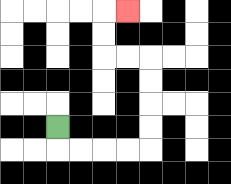{'start': '[2, 5]', 'end': '[5, 0]', 'path_directions': 'D,R,R,R,R,U,U,U,U,L,L,U,U,R', 'path_coordinates': '[[2, 5], [2, 6], [3, 6], [4, 6], [5, 6], [6, 6], [6, 5], [6, 4], [6, 3], [6, 2], [5, 2], [4, 2], [4, 1], [4, 0], [5, 0]]'}